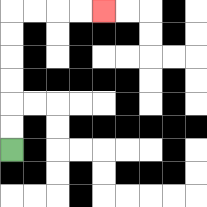{'start': '[0, 6]', 'end': '[4, 0]', 'path_directions': 'U,U,U,U,U,U,R,R,R,R', 'path_coordinates': '[[0, 6], [0, 5], [0, 4], [0, 3], [0, 2], [0, 1], [0, 0], [1, 0], [2, 0], [3, 0], [4, 0]]'}